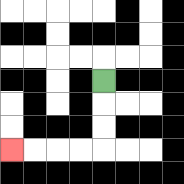{'start': '[4, 3]', 'end': '[0, 6]', 'path_directions': 'D,D,D,L,L,L,L', 'path_coordinates': '[[4, 3], [4, 4], [4, 5], [4, 6], [3, 6], [2, 6], [1, 6], [0, 6]]'}